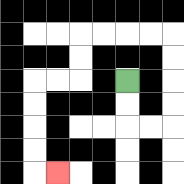{'start': '[5, 3]', 'end': '[2, 7]', 'path_directions': 'D,D,R,R,U,U,U,U,L,L,L,L,D,D,L,L,D,D,D,D,R', 'path_coordinates': '[[5, 3], [5, 4], [5, 5], [6, 5], [7, 5], [7, 4], [7, 3], [7, 2], [7, 1], [6, 1], [5, 1], [4, 1], [3, 1], [3, 2], [3, 3], [2, 3], [1, 3], [1, 4], [1, 5], [1, 6], [1, 7], [2, 7]]'}